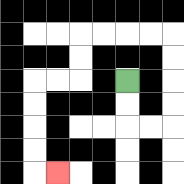{'start': '[5, 3]', 'end': '[2, 7]', 'path_directions': 'D,D,R,R,U,U,U,U,L,L,L,L,D,D,L,L,D,D,D,D,R', 'path_coordinates': '[[5, 3], [5, 4], [5, 5], [6, 5], [7, 5], [7, 4], [7, 3], [7, 2], [7, 1], [6, 1], [5, 1], [4, 1], [3, 1], [3, 2], [3, 3], [2, 3], [1, 3], [1, 4], [1, 5], [1, 6], [1, 7], [2, 7]]'}